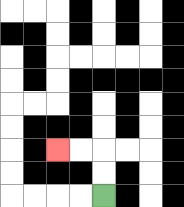{'start': '[4, 8]', 'end': '[2, 6]', 'path_directions': 'U,U,L,L', 'path_coordinates': '[[4, 8], [4, 7], [4, 6], [3, 6], [2, 6]]'}